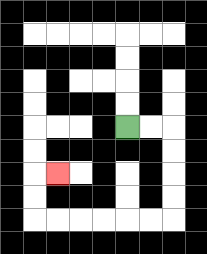{'start': '[5, 5]', 'end': '[2, 7]', 'path_directions': 'R,R,D,D,D,D,L,L,L,L,L,L,U,U,R', 'path_coordinates': '[[5, 5], [6, 5], [7, 5], [7, 6], [7, 7], [7, 8], [7, 9], [6, 9], [5, 9], [4, 9], [3, 9], [2, 9], [1, 9], [1, 8], [1, 7], [2, 7]]'}